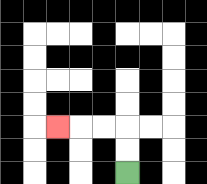{'start': '[5, 7]', 'end': '[2, 5]', 'path_directions': 'U,U,L,L,L', 'path_coordinates': '[[5, 7], [5, 6], [5, 5], [4, 5], [3, 5], [2, 5]]'}